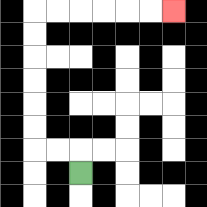{'start': '[3, 7]', 'end': '[7, 0]', 'path_directions': 'U,L,L,U,U,U,U,U,U,R,R,R,R,R,R', 'path_coordinates': '[[3, 7], [3, 6], [2, 6], [1, 6], [1, 5], [1, 4], [1, 3], [1, 2], [1, 1], [1, 0], [2, 0], [3, 0], [4, 0], [5, 0], [6, 0], [7, 0]]'}